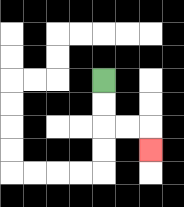{'start': '[4, 3]', 'end': '[6, 6]', 'path_directions': 'D,D,R,R,D', 'path_coordinates': '[[4, 3], [4, 4], [4, 5], [5, 5], [6, 5], [6, 6]]'}